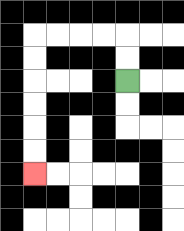{'start': '[5, 3]', 'end': '[1, 7]', 'path_directions': 'U,U,L,L,L,L,D,D,D,D,D,D', 'path_coordinates': '[[5, 3], [5, 2], [5, 1], [4, 1], [3, 1], [2, 1], [1, 1], [1, 2], [1, 3], [1, 4], [1, 5], [1, 6], [1, 7]]'}